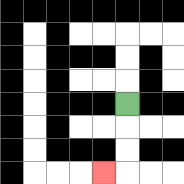{'start': '[5, 4]', 'end': '[4, 7]', 'path_directions': 'D,D,D,L', 'path_coordinates': '[[5, 4], [5, 5], [5, 6], [5, 7], [4, 7]]'}